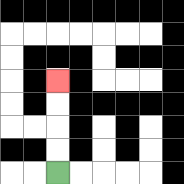{'start': '[2, 7]', 'end': '[2, 3]', 'path_directions': 'U,U,U,U', 'path_coordinates': '[[2, 7], [2, 6], [2, 5], [2, 4], [2, 3]]'}